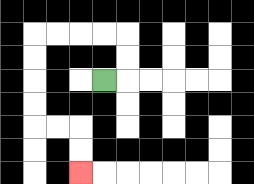{'start': '[4, 3]', 'end': '[3, 7]', 'path_directions': 'R,U,U,L,L,L,L,D,D,D,D,R,R,D,D', 'path_coordinates': '[[4, 3], [5, 3], [5, 2], [5, 1], [4, 1], [3, 1], [2, 1], [1, 1], [1, 2], [1, 3], [1, 4], [1, 5], [2, 5], [3, 5], [3, 6], [3, 7]]'}